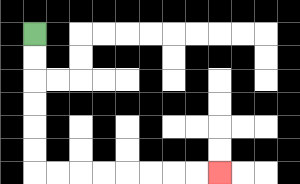{'start': '[1, 1]', 'end': '[9, 7]', 'path_directions': 'D,D,D,D,D,D,R,R,R,R,R,R,R,R', 'path_coordinates': '[[1, 1], [1, 2], [1, 3], [1, 4], [1, 5], [1, 6], [1, 7], [2, 7], [3, 7], [4, 7], [5, 7], [6, 7], [7, 7], [8, 7], [9, 7]]'}